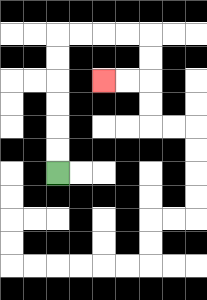{'start': '[2, 7]', 'end': '[4, 3]', 'path_directions': 'U,U,U,U,U,U,R,R,R,R,D,D,L,L', 'path_coordinates': '[[2, 7], [2, 6], [2, 5], [2, 4], [2, 3], [2, 2], [2, 1], [3, 1], [4, 1], [5, 1], [6, 1], [6, 2], [6, 3], [5, 3], [4, 3]]'}